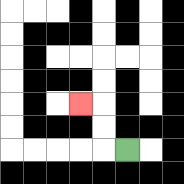{'start': '[5, 6]', 'end': '[3, 4]', 'path_directions': 'L,U,U,L', 'path_coordinates': '[[5, 6], [4, 6], [4, 5], [4, 4], [3, 4]]'}